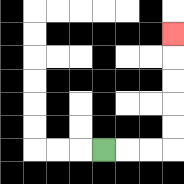{'start': '[4, 6]', 'end': '[7, 1]', 'path_directions': 'R,R,R,U,U,U,U,U', 'path_coordinates': '[[4, 6], [5, 6], [6, 6], [7, 6], [7, 5], [7, 4], [7, 3], [7, 2], [7, 1]]'}